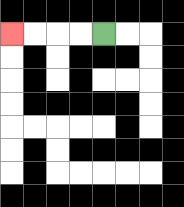{'start': '[4, 1]', 'end': '[0, 1]', 'path_directions': 'L,L,L,L', 'path_coordinates': '[[4, 1], [3, 1], [2, 1], [1, 1], [0, 1]]'}